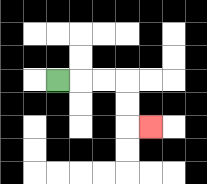{'start': '[2, 3]', 'end': '[6, 5]', 'path_directions': 'R,R,R,D,D,R', 'path_coordinates': '[[2, 3], [3, 3], [4, 3], [5, 3], [5, 4], [5, 5], [6, 5]]'}